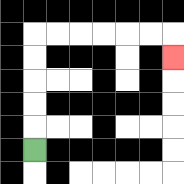{'start': '[1, 6]', 'end': '[7, 2]', 'path_directions': 'U,U,U,U,U,R,R,R,R,R,R,D', 'path_coordinates': '[[1, 6], [1, 5], [1, 4], [1, 3], [1, 2], [1, 1], [2, 1], [3, 1], [4, 1], [5, 1], [6, 1], [7, 1], [7, 2]]'}